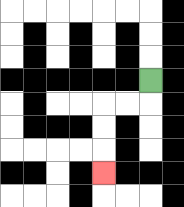{'start': '[6, 3]', 'end': '[4, 7]', 'path_directions': 'D,L,L,D,D,D', 'path_coordinates': '[[6, 3], [6, 4], [5, 4], [4, 4], [4, 5], [4, 6], [4, 7]]'}